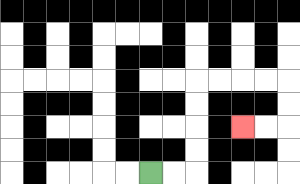{'start': '[6, 7]', 'end': '[10, 5]', 'path_directions': 'R,R,U,U,U,U,R,R,R,R,D,D,L,L', 'path_coordinates': '[[6, 7], [7, 7], [8, 7], [8, 6], [8, 5], [8, 4], [8, 3], [9, 3], [10, 3], [11, 3], [12, 3], [12, 4], [12, 5], [11, 5], [10, 5]]'}